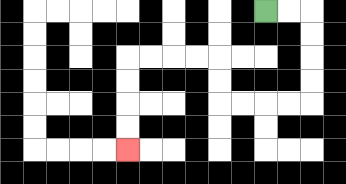{'start': '[11, 0]', 'end': '[5, 6]', 'path_directions': 'R,R,D,D,D,D,L,L,L,L,U,U,L,L,L,L,D,D,D,D', 'path_coordinates': '[[11, 0], [12, 0], [13, 0], [13, 1], [13, 2], [13, 3], [13, 4], [12, 4], [11, 4], [10, 4], [9, 4], [9, 3], [9, 2], [8, 2], [7, 2], [6, 2], [5, 2], [5, 3], [5, 4], [5, 5], [5, 6]]'}